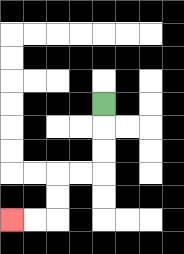{'start': '[4, 4]', 'end': '[0, 9]', 'path_directions': 'D,D,D,L,L,D,D,L,L', 'path_coordinates': '[[4, 4], [4, 5], [4, 6], [4, 7], [3, 7], [2, 7], [2, 8], [2, 9], [1, 9], [0, 9]]'}